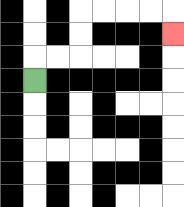{'start': '[1, 3]', 'end': '[7, 1]', 'path_directions': 'U,R,R,U,U,R,R,R,R,D', 'path_coordinates': '[[1, 3], [1, 2], [2, 2], [3, 2], [3, 1], [3, 0], [4, 0], [5, 0], [6, 0], [7, 0], [7, 1]]'}